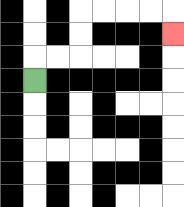{'start': '[1, 3]', 'end': '[7, 1]', 'path_directions': 'U,R,R,U,U,R,R,R,R,D', 'path_coordinates': '[[1, 3], [1, 2], [2, 2], [3, 2], [3, 1], [3, 0], [4, 0], [5, 0], [6, 0], [7, 0], [7, 1]]'}